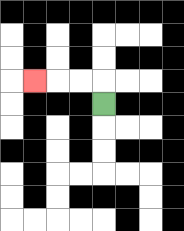{'start': '[4, 4]', 'end': '[1, 3]', 'path_directions': 'U,L,L,L', 'path_coordinates': '[[4, 4], [4, 3], [3, 3], [2, 3], [1, 3]]'}